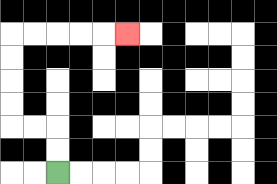{'start': '[2, 7]', 'end': '[5, 1]', 'path_directions': 'U,U,L,L,U,U,U,U,R,R,R,R,R', 'path_coordinates': '[[2, 7], [2, 6], [2, 5], [1, 5], [0, 5], [0, 4], [0, 3], [0, 2], [0, 1], [1, 1], [2, 1], [3, 1], [4, 1], [5, 1]]'}